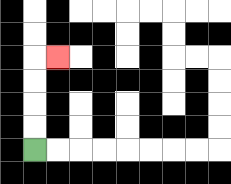{'start': '[1, 6]', 'end': '[2, 2]', 'path_directions': 'U,U,U,U,R', 'path_coordinates': '[[1, 6], [1, 5], [1, 4], [1, 3], [1, 2], [2, 2]]'}